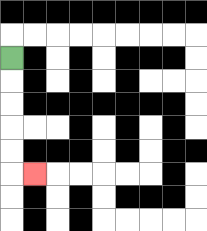{'start': '[0, 2]', 'end': '[1, 7]', 'path_directions': 'D,D,D,D,D,R', 'path_coordinates': '[[0, 2], [0, 3], [0, 4], [0, 5], [0, 6], [0, 7], [1, 7]]'}